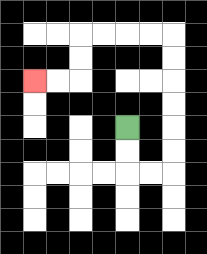{'start': '[5, 5]', 'end': '[1, 3]', 'path_directions': 'D,D,R,R,U,U,U,U,U,U,L,L,L,L,D,D,L,L', 'path_coordinates': '[[5, 5], [5, 6], [5, 7], [6, 7], [7, 7], [7, 6], [7, 5], [7, 4], [7, 3], [7, 2], [7, 1], [6, 1], [5, 1], [4, 1], [3, 1], [3, 2], [3, 3], [2, 3], [1, 3]]'}